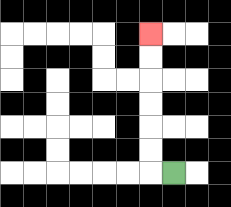{'start': '[7, 7]', 'end': '[6, 1]', 'path_directions': 'L,U,U,U,U,U,U', 'path_coordinates': '[[7, 7], [6, 7], [6, 6], [6, 5], [6, 4], [6, 3], [6, 2], [6, 1]]'}